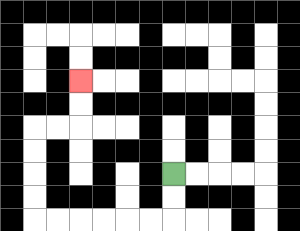{'start': '[7, 7]', 'end': '[3, 3]', 'path_directions': 'D,D,L,L,L,L,L,L,U,U,U,U,R,R,U,U', 'path_coordinates': '[[7, 7], [7, 8], [7, 9], [6, 9], [5, 9], [4, 9], [3, 9], [2, 9], [1, 9], [1, 8], [1, 7], [1, 6], [1, 5], [2, 5], [3, 5], [3, 4], [3, 3]]'}